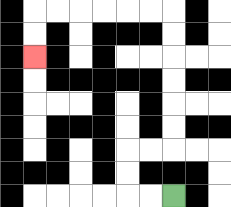{'start': '[7, 8]', 'end': '[1, 2]', 'path_directions': 'L,L,U,U,R,R,U,U,U,U,U,U,L,L,L,L,L,L,D,D', 'path_coordinates': '[[7, 8], [6, 8], [5, 8], [5, 7], [5, 6], [6, 6], [7, 6], [7, 5], [7, 4], [7, 3], [7, 2], [7, 1], [7, 0], [6, 0], [5, 0], [4, 0], [3, 0], [2, 0], [1, 0], [1, 1], [1, 2]]'}